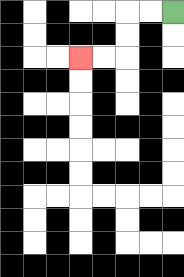{'start': '[7, 0]', 'end': '[3, 2]', 'path_directions': 'L,L,D,D,L,L', 'path_coordinates': '[[7, 0], [6, 0], [5, 0], [5, 1], [5, 2], [4, 2], [3, 2]]'}